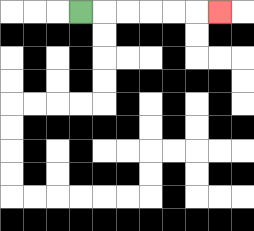{'start': '[3, 0]', 'end': '[9, 0]', 'path_directions': 'R,R,R,R,R,R', 'path_coordinates': '[[3, 0], [4, 0], [5, 0], [6, 0], [7, 0], [8, 0], [9, 0]]'}